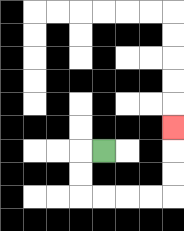{'start': '[4, 6]', 'end': '[7, 5]', 'path_directions': 'L,D,D,R,R,R,R,U,U,U', 'path_coordinates': '[[4, 6], [3, 6], [3, 7], [3, 8], [4, 8], [5, 8], [6, 8], [7, 8], [7, 7], [7, 6], [7, 5]]'}